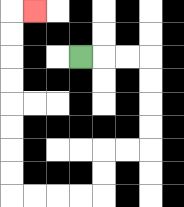{'start': '[3, 2]', 'end': '[1, 0]', 'path_directions': 'R,R,R,D,D,D,D,L,L,D,D,L,L,L,L,U,U,U,U,U,U,U,U,R', 'path_coordinates': '[[3, 2], [4, 2], [5, 2], [6, 2], [6, 3], [6, 4], [6, 5], [6, 6], [5, 6], [4, 6], [4, 7], [4, 8], [3, 8], [2, 8], [1, 8], [0, 8], [0, 7], [0, 6], [0, 5], [0, 4], [0, 3], [0, 2], [0, 1], [0, 0], [1, 0]]'}